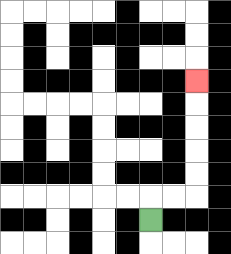{'start': '[6, 9]', 'end': '[8, 3]', 'path_directions': 'U,R,R,U,U,U,U,U', 'path_coordinates': '[[6, 9], [6, 8], [7, 8], [8, 8], [8, 7], [8, 6], [8, 5], [8, 4], [8, 3]]'}